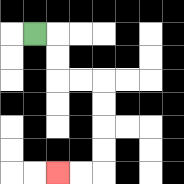{'start': '[1, 1]', 'end': '[2, 7]', 'path_directions': 'R,D,D,R,R,D,D,D,D,L,L', 'path_coordinates': '[[1, 1], [2, 1], [2, 2], [2, 3], [3, 3], [4, 3], [4, 4], [4, 5], [4, 6], [4, 7], [3, 7], [2, 7]]'}